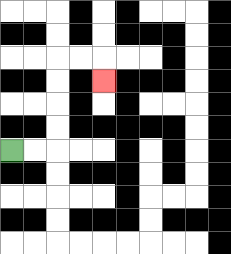{'start': '[0, 6]', 'end': '[4, 3]', 'path_directions': 'R,R,U,U,U,U,R,R,D', 'path_coordinates': '[[0, 6], [1, 6], [2, 6], [2, 5], [2, 4], [2, 3], [2, 2], [3, 2], [4, 2], [4, 3]]'}